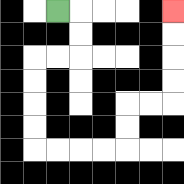{'start': '[2, 0]', 'end': '[7, 0]', 'path_directions': 'R,D,D,L,L,D,D,D,D,R,R,R,R,U,U,R,R,U,U,U,U', 'path_coordinates': '[[2, 0], [3, 0], [3, 1], [3, 2], [2, 2], [1, 2], [1, 3], [1, 4], [1, 5], [1, 6], [2, 6], [3, 6], [4, 6], [5, 6], [5, 5], [5, 4], [6, 4], [7, 4], [7, 3], [7, 2], [7, 1], [7, 0]]'}